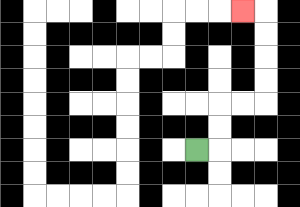{'start': '[8, 6]', 'end': '[10, 0]', 'path_directions': 'R,U,U,R,R,U,U,U,U,L', 'path_coordinates': '[[8, 6], [9, 6], [9, 5], [9, 4], [10, 4], [11, 4], [11, 3], [11, 2], [11, 1], [11, 0], [10, 0]]'}